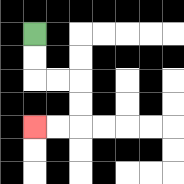{'start': '[1, 1]', 'end': '[1, 5]', 'path_directions': 'D,D,R,R,D,D,L,L', 'path_coordinates': '[[1, 1], [1, 2], [1, 3], [2, 3], [3, 3], [3, 4], [3, 5], [2, 5], [1, 5]]'}